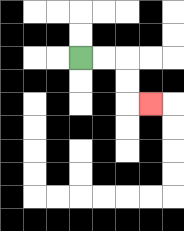{'start': '[3, 2]', 'end': '[6, 4]', 'path_directions': 'R,R,D,D,R', 'path_coordinates': '[[3, 2], [4, 2], [5, 2], [5, 3], [5, 4], [6, 4]]'}